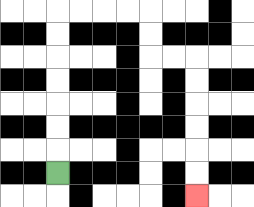{'start': '[2, 7]', 'end': '[8, 8]', 'path_directions': 'U,U,U,U,U,U,U,R,R,R,R,D,D,R,R,D,D,D,D,D,D', 'path_coordinates': '[[2, 7], [2, 6], [2, 5], [2, 4], [2, 3], [2, 2], [2, 1], [2, 0], [3, 0], [4, 0], [5, 0], [6, 0], [6, 1], [6, 2], [7, 2], [8, 2], [8, 3], [8, 4], [8, 5], [8, 6], [8, 7], [8, 8]]'}